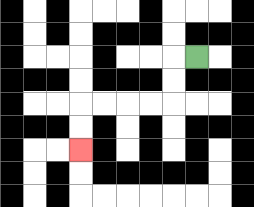{'start': '[8, 2]', 'end': '[3, 6]', 'path_directions': 'L,D,D,L,L,L,L,D,D', 'path_coordinates': '[[8, 2], [7, 2], [7, 3], [7, 4], [6, 4], [5, 4], [4, 4], [3, 4], [3, 5], [3, 6]]'}